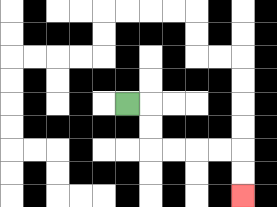{'start': '[5, 4]', 'end': '[10, 8]', 'path_directions': 'R,D,D,R,R,R,R,D,D', 'path_coordinates': '[[5, 4], [6, 4], [6, 5], [6, 6], [7, 6], [8, 6], [9, 6], [10, 6], [10, 7], [10, 8]]'}